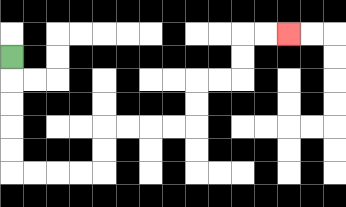{'start': '[0, 2]', 'end': '[12, 1]', 'path_directions': 'D,D,D,D,D,R,R,R,R,U,U,R,R,R,R,U,U,R,R,U,U,R,R', 'path_coordinates': '[[0, 2], [0, 3], [0, 4], [0, 5], [0, 6], [0, 7], [1, 7], [2, 7], [3, 7], [4, 7], [4, 6], [4, 5], [5, 5], [6, 5], [7, 5], [8, 5], [8, 4], [8, 3], [9, 3], [10, 3], [10, 2], [10, 1], [11, 1], [12, 1]]'}